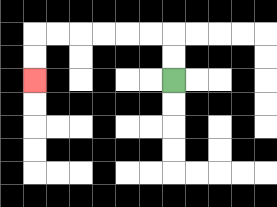{'start': '[7, 3]', 'end': '[1, 3]', 'path_directions': 'U,U,L,L,L,L,L,L,D,D', 'path_coordinates': '[[7, 3], [7, 2], [7, 1], [6, 1], [5, 1], [4, 1], [3, 1], [2, 1], [1, 1], [1, 2], [1, 3]]'}